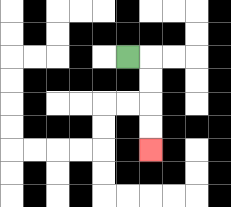{'start': '[5, 2]', 'end': '[6, 6]', 'path_directions': 'R,D,D,D,D', 'path_coordinates': '[[5, 2], [6, 2], [6, 3], [6, 4], [6, 5], [6, 6]]'}